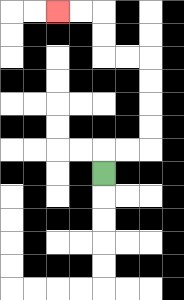{'start': '[4, 7]', 'end': '[2, 0]', 'path_directions': 'U,R,R,U,U,U,U,L,L,U,U,L,L', 'path_coordinates': '[[4, 7], [4, 6], [5, 6], [6, 6], [6, 5], [6, 4], [6, 3], [6, 2], [5, 2], [4, 2], [4, 1], [4, 0], [3, 0], [2, 0]]'}